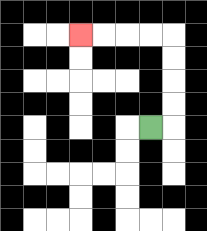{'start': '[6, 5]', 'end': '[3, 1]', 'path_directions': 'R,U,U,U,U,L,L,L,L', 'path_coordinates': '[[6, 5], [7, 5], [7, 4], [7, 3], [7, 2], [7, 1], [6, 1], [5, 1], [4, 1], [3, 1]]'}